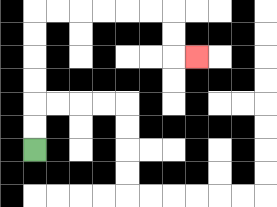{'start': '[1, 6]', 'end': '[8, 2]', 'path_directions': 'U,U,U,U,U,U,R,R,R,R,R,R,D,D,R', 'path_coordinates': '[[1, 6], [1, 5], [1, 4], [1, 3], [1, 2], [1, 1], [1, 0], [2, 0], [3, 0], [4, 0], [5, 0], [6, 0], [7, 0], [7, 1], [7, 2], [8, 2]]'}